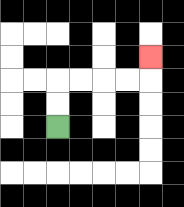{'start': '[2, 5]', 'end': '[6, 2]', 'path_directions': 'U,U,R,R,R,R,U', 'path_coordinates': '[[2, 5], [2, 4], [2, 3], [3, 3], [4, 3], [5, 3], [6, 3], [6, 2]]'}